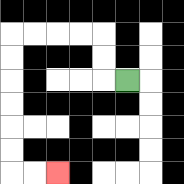{'start': '[5, 3]', 'end': '[2, 7]', 'path_directions': 'L,U,U,L,L,L,L,D,D,D,D,D,D,R,R', 'path_coordinates': '[[5, 3], [4, 3], [4, 2], [4, 1], [3, 1], [2, 1], [1, 1], [0, 1], [0, 2], [0, 3], [0, 4], [0, 5], [0, 6], [0, 7], [1, 7], [2, 7]]'}